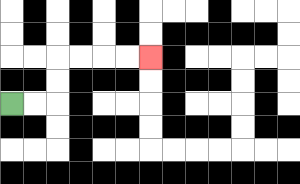{'start': '[0, 4]', 'end': '[6, 2]', 'path_directions': 'R,R,U,U,R,R,R,R', 'path_coordinates': '[[0, 4], [1, 4], [2, 4], [2, 3], [2, 2], [3, 2], [4, 2], [5, 2], [6, 2]]'}